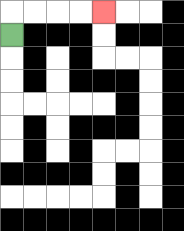{'start': '[0, 1]', 'end': '[4, 0]', 'path_directions': 'U,R,R,R,R', 'path_coordinates': '[[0, 1], [0, 0], [1, 0], [2, 0], [3, 0], [4, 0]]'}